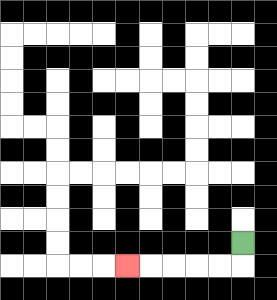{'start': '[10, 10]', 'end': '[5, 11]', 'path_directions': 'D,L,L,L,L,L', 'path_coordinates': '[[10, 10], [10, 11], [9, 11], [8, 11], [7, 11], [6, 11], [5, 11]]'}